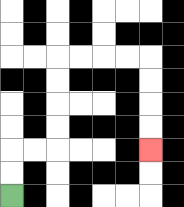{'start': '[0, 8]', 'end': '[6, 6]', 'path_directions': 'U,U,R,R,U,U,U,U,R,R,R,R,D,D,D,D', 'path_coordinates': '[[0, 8], [0, 7], [0, 6], [1, 6], [2, 6], [2, 5], [2, 4], [2, 3], [2, 2], [3, 2], [4, 2], [5, 2], [6, 2], [6, 3], [6, 4], [6, 5], [6, 6]]'}